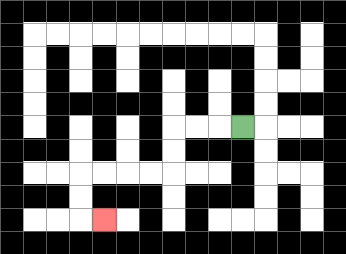{'start': '[10, 5]', 'end': '[4, 9]', 'path_directions': 'L,L,L,D,D,L,L,L,L,D,D,R', 'path_coordinates': '[[10, 5], [9, 5], [8, 5], [7, 5], [7, 6], [7, 7], [6, 7], [5, 7], [4, 7], [3, 7], [3, 8], [3, 9], [4, 9]]'}